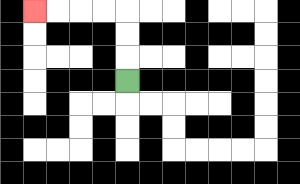{'start': '[5, 3]', 'end': '[1, 0]', 'path_directions': 'U,U,U,L,L,L,L', 'path_coordinates': '[[5, 3], [5, 2], [5, 1], [5, 0], [4, 0], [3, 0], [2, 0], [1, 0]]'}